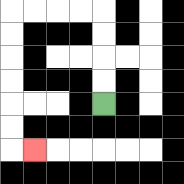{'start': '[4, 4]', 'end': '[1, 6]', 'path_directions': 'U,U,U,U,L,L,L,L,D,D,D,D,D,D,R', 'path_coordinates': '[[4, 4], [4, 3], [4, 2], [4, 1], [4, 0], [3, 0], [2, 0], [1, 0], [0, 0], [0, 1], [0, 2], [0, 3], [0, 4], [0, 5], [0, 6], [1, 6]]'}